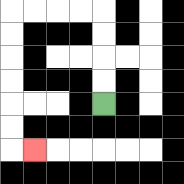{'start': '[4, 4]', 'end': '[1, 6]', 'path_directions': 'U,U,U,U,L,L,L,L,D,D,D,D,D,D,R', 'path_coordinates': '[[4, 4], [4, 3], [4, 2], [4, 1], [4, 0], [3, 0], [2, 0], [1, 0], [0, 0], [0, 1], [0, 2], [0, 3], [0, 4], [0, 5], [0, 6], [1, 6]]'}